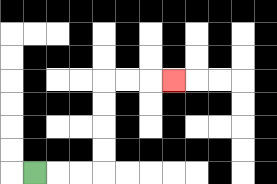{'start': '[1, 7]', 'end': '[7, 3]', 'path_directions': 'R,R,R,U,U,U,U,R,R,R', 'path_coordinates': '[[1, 7], [2, 7], [3, 7], [4, 7], [4, 6], [4, 5], [4, 4], [4, 3], [5, 3], [6, 3], [7, 3]]'}